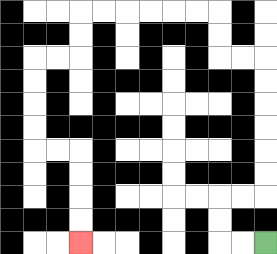{'start': '[11, 10]', 'end': '[3, 10]', 'path_directions': 'L,L,U,U,R,R,U,U,U,U,U,U,L,L,U,U,L,L,L,L,L,L,D,D,L,L,D,D,D,D,R,R,D,D,D,D', 'path_coordinates': '[[11, 10], [10, 10], [9, 10], [9, 9], [9, 8], [10, 8], [11, 8], [11, 7], [11, 6], [11, 5], [11, 4], [11, 3], [11, 2], [10, 2], [9, 2], [9, 1], [9, 0], [8, 0], [7, 0], [6, 0], [5, 0], [4, 0], [3, 0], [3, 1], [3, 2], [2, 2], [1, 2], [1, 3], [1, 4], [1, 5], [1, 6], [2, 6], [3, 6], [3, 7], [3, 8], [3, 9], [3, 10]]'}